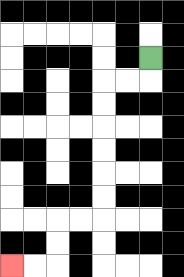{'start': '[6, 2]', 'end': '[0, 11]', 'path_directions': 'D,L,L,D,D,D,D,D,D,L,L,D,D,L,L', 'path_coordinates': '[[6, 2], [6, 3], [5, 3], [4, 3], [4, 4], [4, 5], [4, 6], [4, 7], [4, 8], [4, 9], [3, 9], [2, 9], [2, 10], [2, 11], [1, 11], [0, 11]]'}